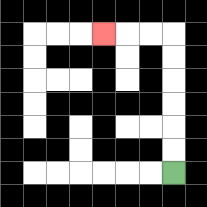{'start': '[7, 7]', 'end': '[4, 1]', 'path_directions': 'U,U,U,U,U,U,L,L,L', 'path_coordinates': '[[7, 7], [7, 6], [7, 5], [7, 4], [7, 3], [7, 2], [7, 1], [6, 1], [5, 1], [4, 1]]'}